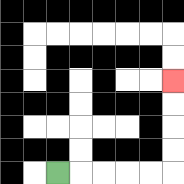{'start': '[2, 7]', 'end': '[7, 3]', 'path_directions': 'R,R,R,R,R,U,U,U,U', 'path_coordinates': '[[2, 7], [3, 7], [4, 7], [5, 7], [6, 7], [7, 7], [7, 6], [7, 5], [7, 4], [7, 3]]'}